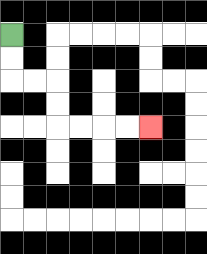{'start': '[0, 1]', 'end': '[6, 5]', 'path_directions': 'D,D,R,R,D,D,R,R,R,R', 'path_coordinates': '[[0, 1], [0, 2], [0, 3], [1, 3], [2, 3], [2, 4], [2, 5], [3, 5], [4, 5], [5, 5], [6, 5]]'}